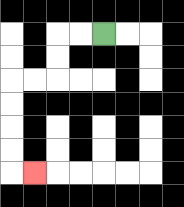{'start': '[4, 1]', 'end': '[1, 7]', 'path_directions': 'L,L,D,D,L,L,D,D,D,D,R', 'path_coordinates': '[[4, 1], [3, 1], [2, 1], [2, 2], [2, 3], [1, 3], [0, 3], [0, 4], [0, 5], [0, 6], [0, 7], [1, 7]]'}